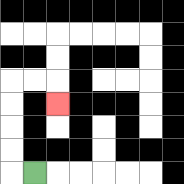{'start': '[1, 7]', 'end': '[2, 4]', 'path_directions': 'L,U,U,U,U,R,R,D', 'path_coordinates': '[[1, 7], [0, 7], [0, 6], [0, 5], [0, 4], [0, 3], [1, 3], [2, 3], [2, 4]]'}